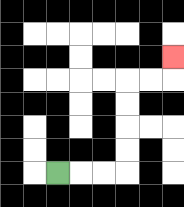{'start': '[2, 7]', 'end': '[7, 2]', 'path_directions': 'R,R,R,U,U,U,U,R,R,U', 'path_coordinates': '[[2, 7], [3, 7], [4, 7], [5, 7], [5, 6], [5, 5], [5, 4], [5, 3], [6, 3], [7, 3], [7, 2]]'}